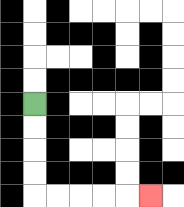{'start': '[1, 4]', 'end': '[6, 8]', 'path_directions': 'D,D,D,D,R,R,R,R,R', 'path_coordinates': '[[1, 4], [1, 5], [1, 6], [1, 7], [1, 8], [2, 8], [3, 8], [4, 8], [5, 8], [6, 8]]'}